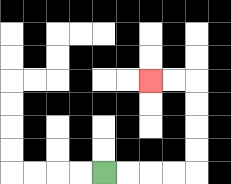{'start': '[4, 7]', 'end': '[6, 3]', 'path_directions': 'R,R,R,R,U,U,U,U,L,L', 'path_coordinates': '[[4, 7], [5, 7], [6, 7], [7, 7], [8, 7], [8, 6], [8, 5], [8, 4], [8, 3], [7, 3], [6, 3]]'}